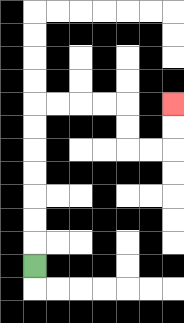{'start': '[1, 11]', 'end': '[7, 4]', 'path_directions': 'U,U,U,U,U,U,U,R,R,R,R,D,D,R,R,U,U', 'path_coordinates': '[[1, 11], [1, 10], [1, 9], [1, 8], [1, 7], [1, 6], [1, 5], [1, 4], [2, 4], [3, 4], [4, 4], [5, 4], [5, 5], [5, 6], [6, 6], [7, 6], [7, 5], [7, 4]]'}